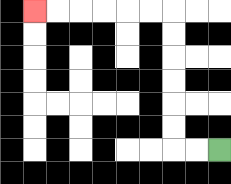{'start': '[9, 6]', 'end': '[1, 0]', 'path_directions': 'L,L,U,U,U,U,U,U,L,L,L,L,L,L', 'path_coordinates': '[[9, 6], [8, 6], [7, 6], [7, 5], [7, 4], [7, 3], [7, 2], [7, 1], [7, 0], [6, 0], [5, 0], [4, 0], [3, 0], [2, 0], [1, 0]]'}